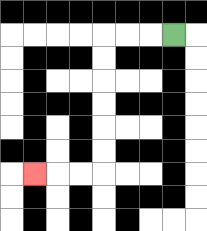{'start': '[7, 1]', 'end': '[1, 7]', 'path_directions': 'L,L,L,D,D,D,D,D,D,L,L,L', 'path_coordinates': '[[7, 1], [6, 1], [5, 1], [4, 1], [4, 2], [4, 3], [4, 4], [4, 5], [4, 6], [4, 7], [3, 7], [2, 7], [1, 7]]'}